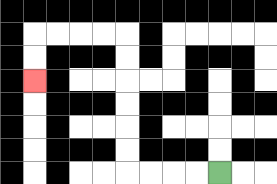{'start': '[9, 7]', 'end': '[1, 3]', 'path_directions': 'L,L,L,L,U,U,U,U,U,U,L,L,L,L,D,D', 'path_coordinates': '[[9, 7], [8, 7], [7, 7], [6, 7], [5, 7], [5, 6], [5, 5], [5, 4], [5, 3], [5, 2], [5, 1], [4, 1], [3, 1], [2, 1], [1, 1], [1, 2], [1, 3]]'}